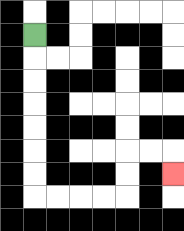{'start': '[1, 1]', 'end': '[7, 7]', 'path_directions': 'D,D,D,D,D,D,D,R,R,R,R,U,U,R,R,D', 'path_coordinates': '[[1, 1], [1, 2], [1, 3], [1, 4], [1, 5], [1, 6], [1, 7], [1, 8], [2, 8], [3, 8], [4, 8], [5, 8], [5, 7], [5, 6], [6, 6], [7, 6], [7, 7]]'}